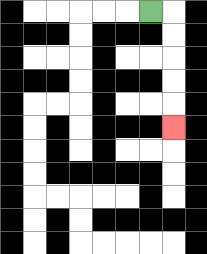{'start': '[6, 0]', 'end': '[7, 5]', 'path_directions': 'R,D,D,D,D,D', 'path_coordinates': '[[6, 0], [7, 0], [7, 1], [7, 2], [7, 3], [7, 4], [7, 5]]'}